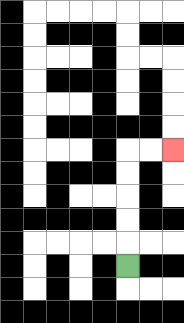{'start': '[5, 11]', 'end': '[7, 6]', 'path_directions': 'U,U,U,U,U,R,R', 'path_coordinates': '[[5, 11], [5, 10], [5, 9], [5, 8], [5, 7], [5, 6], [6, 6], [7, 6]]'}